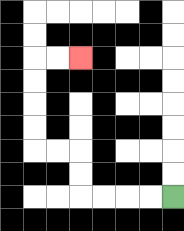{'start': '[7, 8]', 'end': '[3, 2]', 'path_directions': 'L,L,L,L,U,U,L,L,U,U,U,U,R,R', 'path_coordinates': '[[7, 8], [6, 8], [5, 8], [4, 8], [3, 8], [3, 7], [3, 6], [2, 6], [1, 6], [1, 5], [1, 4], [1, 3], [1, 2], [2, 2], [3, 2]]'}